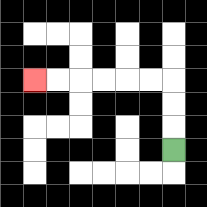{'start': '[7, 6]', 'end': '[1, 3]', 'path_directions': 'U,U,U,L,L,L,L,L,L', 'path_coordinates': '[[7, 6], [7, 5], [7, 4], [7, 3], [6, 3], [5, 3], [4, 3], [3, 3], [2, 3], [1, 3]]'}